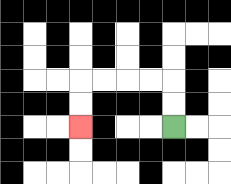{'start': '[7, 5]', 'end': '[3, 5]', 'path_directions': 'U,U,L,L,L,L,D,D', 'path_coordinates': '[[7, 5], [7, 4], [7, 3], [6, 3], [5, 3], [4, 3], [3, 3], [3, 4], [3, 5]]'}